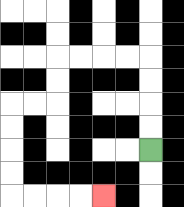{'start': '[6, 6]', 'end': '[4, 8]', 'path_directions': 'U,U,U,U,L,L,L,L,D,D,L,L,D,D,D,D,R,R,R,R', 'path_coordinates': '[[6, 6], [6, 5], [6, 4], [6, 3], [6, 2], [5, 2], [4, 2], [3, 2], [2, 2], [2, 3], [2, 4], [1, 4], [0, 4], [0, 5], [0, 6], [0, 7], [0, 8], [1, 8], [2, 8], [3, 8], [4, 8]]'}